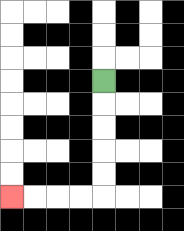{'start': '[4, 3]', 'end': '[0, 8]', 'path_directions': 'D,D,D,D,D,L,L,L,L', 'path_coordinates': '[[4, 3], [4, 4], [4, 5], [4, 6], [4, 7], [4, 8], [3, 8], [2, 8], [1, 8], [0, 8]]'}